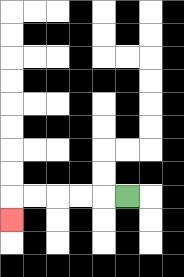{'start': '[5, 8]', 'end': '[0, 9]', 'path_directions': 'L,L,L,L,L,D', 'path_coordinates': '[[5, 8], [4, 8], [3, 8], [2, 8], [1, 8], [0, 8], [0, 9]]'}